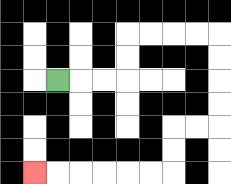{'start': '[2, 3]', 'end': '[1, 7]', 'path_directions': 'R,R,R,U,U,R,R,R,R,D,D,D,D,L,L,D,D,L,L,L,L,L,L', 'path_coordinates': '[[2, 3], [3, 3], [4, 3], [5, 3], [5, 2], [5, 1], [6, 1], [7, 1], [8, 1], [9, 1], [9, 2], [9, 3], [9, 4], [9, 5], [8, 5], [7, 5], [7, 6], [7, 7], [6, 7], [5, 7], [4, 7], [3, 7], [2, 7], [1, 7]]'}